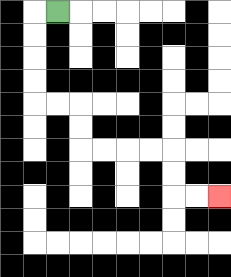{'start': '[2, 0]', 'end': '[9, 8]', 'path_directions': 'L,D,D,D,D,R,R,D,D,R,R,R,R,D,D,R,R', 'path_coordinates': '[[2, 0], [1, 0], [1, 1], [1, 2], [1, 3], [1, 4], [2, 4], [3, 4], [3, 5], [3, 6], [4, 6], [5, 6], [6, 6], [7, 6], [7, 7], [7, 8], [8, 8], [9, 8]]'}